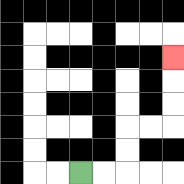{'start': '[3, 7]', 'end': '[7, 2]', 'path_directions': 'R,R,U,U,R,R,U,U,U', 'path_coordinates': '[[3, 7], [4, 7], [5, 7], [5, 6], [5, 5], [6, 5], [7, 5], [7, 4], [7, 3], [7, 2]]'}